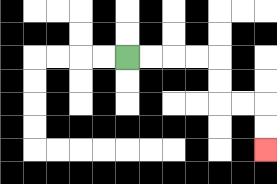{'start': '[5, 2]', 'end': '[11, 6]', 'path_directions': 'R,R,R,R,D,D,R,R,D,D', 'path_coordinates': '[[5, 2], [6, 2], [7, 2], [8, 2], [9, 2], [9, 3], [9, 4], [10, 4], [11, 4], [11, 5], [11, 6]]'}